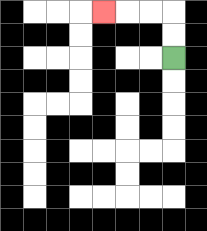{'start': '[7, 2]', 'end': '[4, 0]', 'path_directions': 'U,U,L,L,L', 'path_coordinates': '[[7, 2], [7, 1], [7, 0], [6, 0], [5, 0], [4, 0]]'}